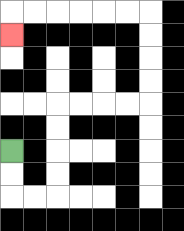{'start': '[0, 6]', 'end': '[0, 1]', 'path_directions': 'D,D,R,R,U,U,U,U,R,R,R,R,U,U,U,U,L,L,L,L,L,L,D', 'path_coordinates': '[[0, 6], [0, 7], [0, 8], [1, 8], [2, 8], [2, 7], [2, 6], [2, 5], [2, 4], [3, 4], [4, 4], [5, 4], [6, 4], [6, 3], [6, 2], [6, 1], [6, 0], [5, 0], [4, 0], [3, 0], [2, 0], [1, 0], [0, 0], [0, 1]]'}